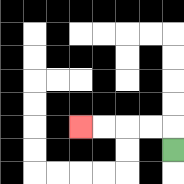{'start': '[7, 6]', 'end': '[3, 5]', 'path_directions': 'U,L,L,L,L', 'path_coordinates': '[[7, 6], [7, 5], [6, 5], [5, 5], [4, 5], [3, 5]]'}